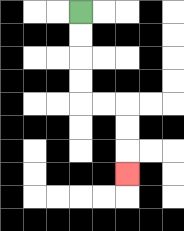{'start': '[3, 0]', 'end': '[5, 7]', 'path_directions': 'D,D,D,D,R,R,D,D,D', 'path_coordinates': '[[3, 0], [3, 1], [3, 2], [3, 3], [3, 4], [4, 4], [5, 4], [5, 5], [5, 6], [5, 7]]'}